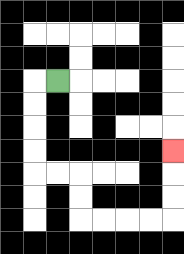{'start': '[2, 3]', 'end': '[7, 6]', 'path_directions': 'L,D,D,D,D,R,R,D,D,R,R,R,R,U,U,U', 'path_coordinates': '[[2, 3], [1, 3], [1, 4], [1, 5], [1, 6], [1, 7], [2, 7], [3, 7], [3, 8], [3, 9], [4, 9], [5, 9], [6, 9], [7, 9], [7, 8], [7, 7], [7, 6]]'}